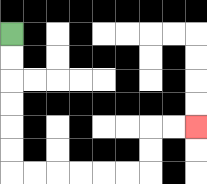{'start': '[0, 1]', 'end': '[8, 5]', 'path_directions': 'D,D,D,D,D,D,R,R,R,R,R,R,U,U,R,R', 'path_coordinates': '[[0, 1], [0, 2], [0, 3], [0, 4], [0, 5], [0, 6], [0, 7], [1, 7], [2, 7], [3, 7], [4, 7], [5, 7], [6, 7], [6, 6], [6, 5], [7, 5], [8, 5]]'}